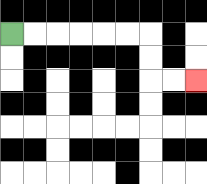{'start': '[0, 1]', 'end': '[8, 3]', 'path_directions': 'R,R,R,R,R,R,D,D,R,R', 'path_coordinates': '[[0, 1], [1, 1], [2, 1], [3, 1], [4, 1], [5, 1], [6, 1], [6, 2], [6, 3], [7, 3], [8, 3]]'}